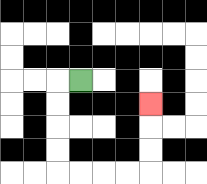{'start': '[3, 3]', 'end': '[6, 4]', 'path_directions': 'L,D,D,D,D,R,R,R,R,U,U,U', 'path_coordinates': '[[3, 3], [2, 3], [2, 4], [2, 5], [2, 6], [2, 7], [3, 7], [4, 7], [5, 7], [6, 7], [6, 6], [6, 5], [6, 4]]'}